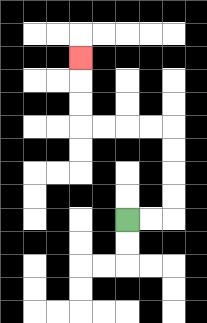{'start': '[5, 9]', 'end': '[3, 2]', 'path_directions': 'R,R,U,U,U,U,L,L,L,L,U,U,U', 'path_coordinates': '[[5, 9], [6, 9], [7, 9], [7, 8], [7, 7], [7, 6], [7, 5], [6, 5], [5, 5], [4, 5], [3, 5], [3, 4], [3, 3], [3, 2]]'}